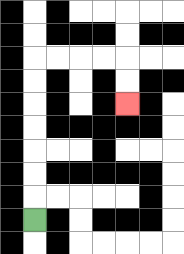{'start': '[1, 9]', 'end': '[5, 4]', 'path_directions': 'U,U,U,U,U,U,U,R,R,R,R,D,D', 'path_coordinates': '[[1, 9], [1, 8], [1, 7], [1, 6], [1, 5], [1, 4], [1, 3], [1, 2], [2, 2], [3, 2], [4, 2], [5, 2], [5, 3], [5, 4]]'}